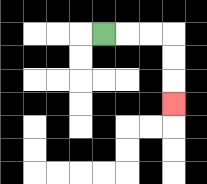{'start': '[4, 1]', 'end': '[7, 4]', 'path_directions': 'R,R,R,D,D,D', 'path_coordinates': '[[4, 1], [5, 1], [6, 1], [7, 1], [7, 2], [7, 3], [7, 4]]'}